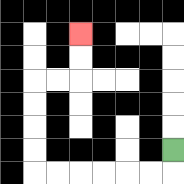{'start': '[7, 6]', 'end': '[3, 1]', 'path_directions': 'D,L,L,L,L,L,L,U,U,U,U,R,R,U,U', 'path_coordinates': '[[7, 6], [7, 7], [6, 7], [5, 7], [4, 7], [3, 7], [2, 7], [1, 7], [1, 6], [1, 5], [1, 4], [1, 3], [2, 3], [3, 3], [3, 2], [3, 1]]'}